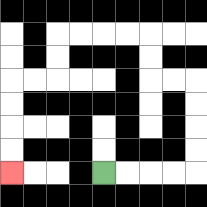{'start': '[4, 7]', 'end': '[0, 7]', 'path_directions': 'R,R,R,R,U,U,U,U,L,L,U,U,L,L,L,L,D,D,L,L,D,D,D,D', 'path_coordinates': '[[4, 7], [5, 7], [6, 7], [7, 7], [8, 7], [8, 6], [8, 5], [8, 4], [8, 3], [7, 3], [6, 3], [6, 2], [6, 1], [5, 1], [4, 1], [3, 1], [2, 1], [2, 2], [2, 3], [1, 3], [0, 3], [0, 4], [0, 5], [0, 6], [0, 7]]'}